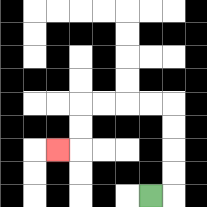{'start': '[6, 8]', 'end': '[2, 6]', 'path_directions': 'R,U,U,U,U,L,L,L,L,D,D,L', 'path_coordinates': '[[6, 8], [7, 8], [7, 7], [7, 6], [7, 5], [7, 4], [6, 4], [5, 4], [4, 4], [3, 4], [3, 5], [3, 6], [2, 6]]'}